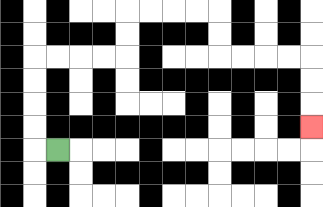{'start': '[2, 6]', 'end': '[13, 5]', 'path_directions': 'L,U,U,U,U,R,R,R,R,U,U,R,R,R,R,D,D,R,R,R,R,D,D,D', 'path_coordinates': '[[2, 6], [1, 6], [1, 5], [1, 4], [1, 3], [1, 2], [2, 2], [3, 2], [4, 2], [5, 2], [5, 1], [5, 0], [6, 0], [7, 0], [8, 0], [9, 0], [9, 1], [9, 2], [10, 2], [11, 2], [12, 2], [13, 2], [13, 3], [13, 4], [13, 5]]'}